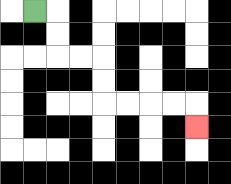{'start': '[1, 0]', 'end': '[8, 5]', 'path_directions': 'R,D,D,R,R,D,D,R,R,R,R,D', 'path_coordinates': '[[1, 0], [2, 0], [2, 1], [2, 2], [3, 2], [4, 2], [4, 3], [4, 4], [5, 4], [6, 4], [7, 4], [8, 4], [8, 5]]'}